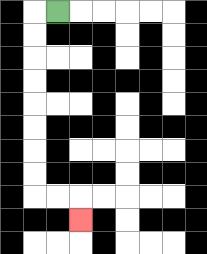{'start': '[2, 0]', 'end': '[3, 9]', 'path_directions': 'L,D,D,D,D,D,D,D,D,R,R,D', 'path_coordinates': '[[2, 0], [1, 0], [1, 1], [1, 2], [1, 3], [1, 4], [1, 5], [1, 6], [1, 7], [1, 8], [2, 8], [3, 8], [3, 9]]'}